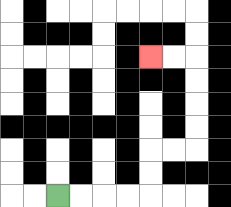{'start': '[2, 8]', 'end': '[6, 2]', 'path_directions': 'R,R,R,R,U,U,R,R,U,U,U,U,L,L', 'path_coordinates': '[[2, 8], [3, 8], [4, 8], [5, 8], [6, 8], [6, 7], [6, 6], [7, 6], [8, 6], [8, 5], [8, 4], [8, 3], [8, 2], [7, 2], [6, 2]]'}